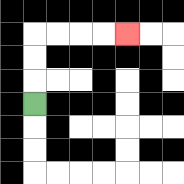{'start': '[1, 4]', 'end': '[5, 1]', 'path_directions': 'U,U,U,R,R,R,R', 'path_coordinates': '[[1, 4], [1, 3], [1, 2], [1, 1], [2, 1], [3, 1], [4, 1], [5, 1]]'}